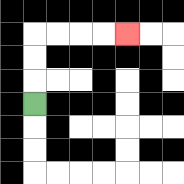{'start': '[1, 4]', 'end': '[5, 1]', 'path_directions': 'U,U,U,R,R,R,R', 'path_coordinates': '[[1, 4], [1, 3], [1, 2], [1, 1], [2, 1], [3, 1], [4, 1], [5, 1]]'}